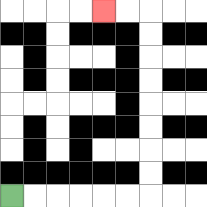{'start': '[0, 8]', 'end': '[4, 0]', 'path_directions': 'R,R,R,R,R,R,U,U,U,U,U,U,U,U,L,L', 'path_coordinates': '[[0, 8], [1, 8], [2, 8], [3, 8], [4, 8], [5, 8], [6, 8], [6, 7], [6, 6], [6, 5], [6, 4], [6, 3], [6, 2], [6, 1], [6, 0], [5, 0], [4, 0]]'}